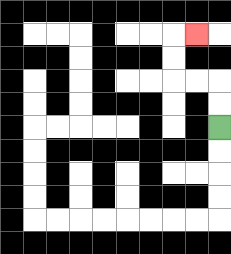{'start': '[9, 5]', 'end': '[8, 1]', 'path_directions': 'U,U,L,L,U,U,R', 'path_coordinates': '[[9, 5], [9, 4], [9, 3], [8, 3], [7, 3], [7, 2], [7, 1], [8, 1]]'}